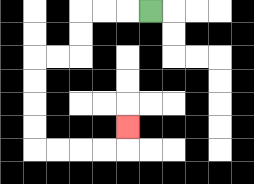{'start': '[6, 0]', 'end': '[5, 5]', 'path_directions': 'L,L,L,D,D,L,L,D,D,D,D,R,R,R,R,U', 'path_coordinates': '[[6, 0], [5, 0], [4, 0], [3, 0], [3, 1], [3, 2], [2, 2], [1, 2], [1, 3], [1, 4], [1, 5], [1, 6], [2, 6], [3, 6], [4, 6], [5, 6], [5, 5]]'}